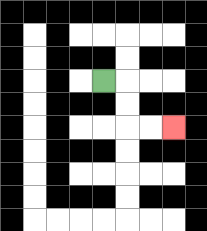{'start': '[4, 3]', 'end': '[7, 5]', 'path_directions': 'R,D,D,R,R', 'path_coordinates': '[[4, 3], [5, 3], [5, 4], [5, 5], [6, 5], [7, 5]]'}